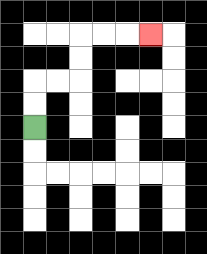{'start': '[1, 5]', 'end': '[6, 1]', 'path_directions': 'U,U,R,R,U,U,R,R,R', 'path_coordinates': '[[1, 5], [1, 4], [1, 3], [2, 3], [3, 3], [3, 2], [3, 1], [4, 1], [5, 1], [6, 1]]'}